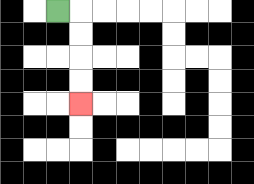{'start': '[2, 0]', 'end': '[3, 4]', 'path_directions': 'R,D,D,D,D', 'path_coordinates': '[[2, 0], [3, 0], [3, 1], [3, 2], [3, 3], [3, 4]]'}